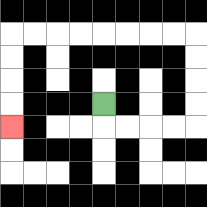{'start': '[4, 4]', 'end': '[0, 5]', 'path_directions': 'D,R,R,R,R,U,U,U,U,L,L,L,L,L,L,L,L,D,D,D,D', 'path_coordinates': '[[4, 4], [4, 5], [5, 5], [6, 5], [7, 5], [8, 5], [8, 4], [8, 3], [8, 2], [8, 1], [7, 1], [6, 1], [5, 1], [4, 1], [3, 1], [2, 1], [1, 1], [0, 1], [0, 2], [0, 3], [0, 4], [0, 5]]'}